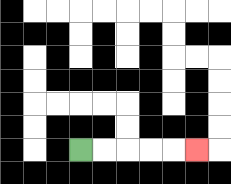{'start': '[3, 6]', 'end': '[8, 6]', 'path_directions': 'R,R,R,R,R', 'path_coordinates': '[[3, 6], [4, 6], [5, 6], [6, 6], [7, 6], [8, 6]]'}